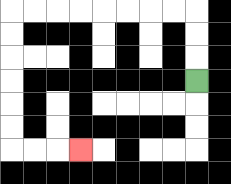{'start': '[8, 3]', 'end': '[3, 6]', 'path_directions': 'U,U,U,L,L,L,L,L,L,L,L,D,D,D,D,D,D,R,R,R', 'path_coordinates': '[[8, 3], [8, 2], [8, 1], [8, 0], [7, 0], [6, 0], [5, 0], [4, 0], [3, 0], [2, 0], [1, 0], [0, 0], [0, 1], [0, 2], [0, 3], [0, 4], [0, 5], [0, 6], [1, 6], [2, 6], [3, 6]]'}